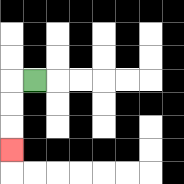{'start': '[1, 3]', 'end': '[0, 6]', 'path_directions': 'L,D,D,D', 'path_coordinates': '[[1, 3], [0, 3], [0, 4], [0, 5], [0, 6]]'}